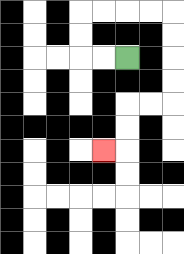{'start': '[5, 2]', 'end': '[4, 6]', 'path_directions': 'L,L,U,U,R,R,R,R,D,D,D,D,L,L,D,D,L', 'path_coordinates': '[[5, 2], [4, 2], [3, 2], [3, 1], [3, 0], [4, 0], [5, 0], [6, 0], [7, 0], [7, 1], [7, 2], [7, 3], [7, 4], [6, 4], [5, 4], [5, 5], [5, 6], [4, 6]]'}